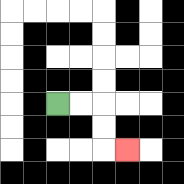{'start': '[2, 4]', 'end': '[5, 6]', 'path_directions': 'R,R,D,D,R', 'path_coordinates': '[[2, 4], [3, 4], [4, 4], [4, 5], [4, 6], [5, 6]]'}